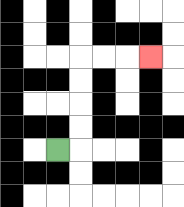{'start': '[2, 6]', 'end': '[6, 2]', 'path_directions': 'R,U,U,U,U,R,R,R', 'path_coordinates': '[[2, 6], [3, 6], [3, 5], [3, 4], [3, 3], [3, 2], [4, 2], [5, 2], [6, 2]]'}